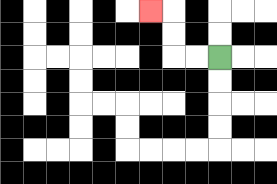{'start': '[9, 2]', 'end': '[6, 0]', 'path_directions': 'L,L,U,U,L', 'path_coordinates': '[[9, 2], [8, 2], [7, 2], [7, 1], [7, 0], [6, 0]]'}